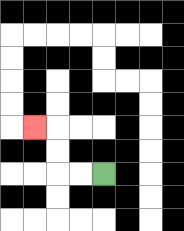{'start': '[4, 7]', 'end': '[1, 5]', 'path_directions': 'L,L,U,U,L', 'path_coordinates': '[[4, 7], [3, 7], [2, 7], [2, 6], [2, 5], [1, 5]]'}